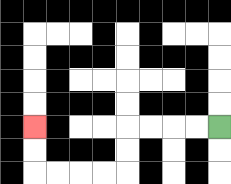{'start': '[9, 5]', 'end': '[1, 5]', 'path_directions': 'L,L,L,L,D,D,L,L,L,L,U,U', 'path_coordinates': '[[9, 5], [8, 5], [7, 5], [6, 5], [5, 5], [5, 6], [5, 7], [4, 7], [3, 7], [2, 7], [1, 7], [1, 6], [1, 5]]'}